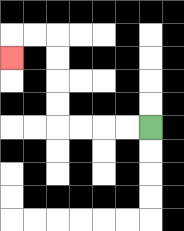{'start': '[6, 5]', 'end': '[0, 2]', 'path_directions': 'L,L,L,L,U,U,U,U,L,L,D', 'path_coordinates': '[[6, 5], [5, 5], [4, 5], [3, 5], [2, 5], [2, 4], [2, 3], [2, 2], [2, 1], [1, 1], [0, 1], [0, 2]]'}